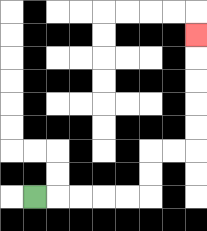{'start': '[1, 8]', 'end': '[8, 1]', 'path_directions': 'R,R,R,R,R,U,U,R,R,U,U,U,U,U', 'path_coordinates': '[[1, 8], [2, 8], [3, 8], [4, 8], [5, 8], [6, 8], [6, 7], [6, 6], [7, 6], [8, 6], [8, 5], [8, 4], [8, 3], [8, 2], [8, 1]]'}